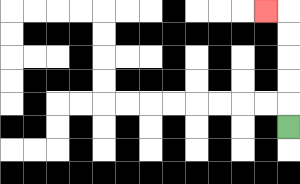{'start': '[12, 5]', 'end': '[11, 0]', 'path_directions': 'U,U,U,U,U,L', 'path_coordinates': '[[12, 5], [12, 4], [12, 3], [12, 2], [12, 1], [12, 0], [11, 0]]'}